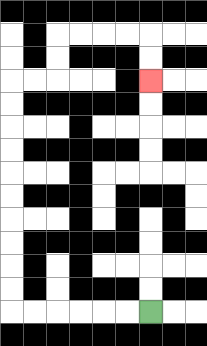{'start': '[6, 13]', 'end': '[6, 3]', 'path_directions': 'L,L,L,L,L,L,U,U,U,U,U,U,U,U,U,U,R,R,U,U,R,R,R,R,D,D', 'path_coordinates': '[[6, 13], [5, 13], [4, 13], [3, 13], [2, 13], [1, 13], [0, 13], [0, 12], [0, 11], [0, 10], [0, 9], [0, 8], [0, 7], [0, 6], [0, 5], [0, 4], [0, 3], [1, 3], [2, 3], [2, 2], [2, 1], [3, 1], [4, 1], [5, 1], [6, 1], [6, 2], [6, 3]]'}